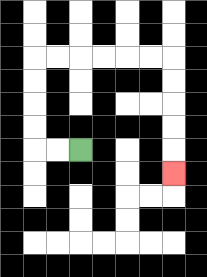{'start': '[3, 6]', 'end': '[7, 7]', 'path_directions': 'L,L,U,U,U,U,R,R,R,R,R,R,D,D,D,D,D', 'path_coordinates': '[[3, 6], [2, 6], [1, 6], [1, 5], [1, 4], [1, 3], [1, 2], [2, 2], [3, 2], [4, 2], [5, 2], [6, 2], [7, 2], [7, 3], [7, 4], [7, 5], [7, 6], [7, 7]]'}